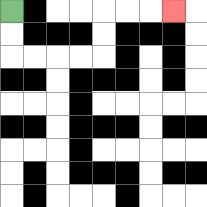{'start': '[0, 0]', 'end': '[7, 0]', 'path_directions': 'D,D,R,R,R,R,U,U,R,R,R', 'path_coordinates': '[[0, 0], [0, 1], [0, 2], [1, 2], [2, 2], [3, 2], [4, 2], [4, 1], [4, 0], [5, 0], [6, 0], [7, 0]]'}